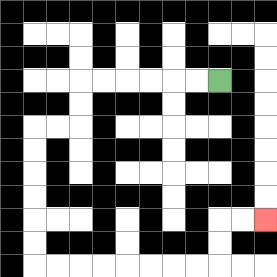{'start': '[9, 3]', 'end': '[11, 9]', 'path_directions': 'L,L,L,L,L,L,D,D,L,L,D,D,D,D,D,D,R,R,R,R,R,R,R,R,U,U,R,R', 'path_coordinates': '[[9, 3], [8, 3], [7, 3], [6, 3], [5, 3], [4, 3], [3, 3], [3, 4], [3, 5], [2, 5], [1, 5], [1, 6], [1, 7], [1, 8], [1, 9], [1, 10], [1, 11], [2, 11], [3, 11], [4, 11], [5, 11], [6, 11], [7, 11], [8, 11], [9, 11], [9, 10], [9, 9], [10, 9], [11, 9]]'}